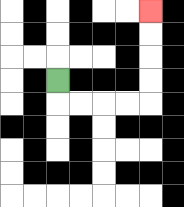{'start': '[2, 3]', 'end': '[6, 0]', 'path_directions': 'D,R,R,R,R,U,U,U,U', 'path_coordinates': '[[2, 3], [2, 4], [3, 4], [4, 4], [5, 4], [6, 4], [6, 3], [6, 2], [6, 1], [6, 0]]'}